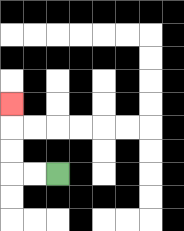{'start': '[2, 7]', 'end': '[0, 4]', 'path_directions': 'L,L,U,U,U', 'path_coordinates': '[[2, 7], [1, 7], [0, 7], [0, 6], [0, 5], [0, 4]]'}